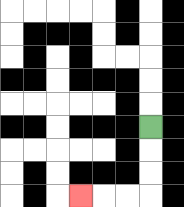{'start': '[6, 5]', 'end': '[3, 8]', 'path_directions': 'D,D,D,L,L,L', 'path_coordinates': '[[6, 5], [6, 6], [6, 7], [6, 8], [5, 8], [4, 8], [3, 8]]'}